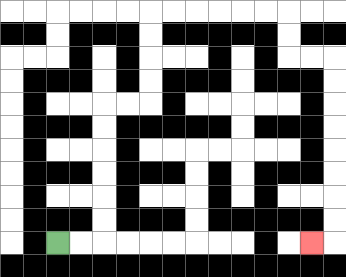{'start': '[2, 10]', 'end': '[13, 10]', 'path_directions': 'R,R,U,U,U,U,U,U,R,R,U,U,U,U,R,R,R,R,R,R,D,D,R,R,D,D,D,D,D,D,D,D,L', 'path_coordinates': '[[2, 10], [3, 10], [4, 10], [4, 9], [4, 8], [4, 7], [4, 6], [4, 5], [4, 4], [5, 4], [6, 4], [6, 3], [6, 2], [6, 1], [6, 0], [7, 0], [8, 0], [9, 0], [10, 0], [11, 0], [12, 0], [12, 1], [12, 2], [13, 2], [14, 2], [14, 3], [14, 4], [14, 5], [14, 6], [14, 7], [14, 8], [14, 9], [14, 10], [13, 10]]'}